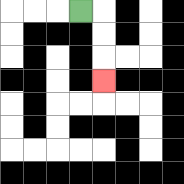{'start': '[3, 0]', 'end': '[4, 3]', 'path_directions': 'R,D,D,D', 'path_coordinates': '[[3, 0], [4, 0], [4, 1], [4, 2], [4, 3]]'}